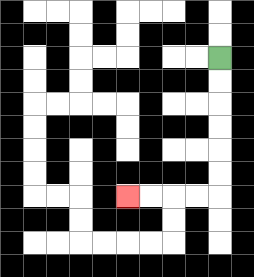{'start': '[9, 2]', 'end': '[5, 8]', 'path_directions': 'D,D,D,D,D,D,L,L,L,L', 'path_coordinates': '[[9, 2], [9, 3], [9, 4], [9, 5], [9, 6], [9, 7], [9, 8], [8, 8], [7, 8], [6, 8], [5, 8]]'}